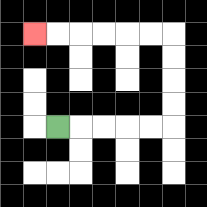{'start': '[2, 5]', 'end': '[1, 1]', 'path_directions': 'R,R,R,R,R,U,U,U,U,L,L,L,L,L,L', 'path_coordinates': '[[2, 5], [3, 5], [4, 5], [5, 5], [6, 5], [7, 5], [7, 4], [7, 3], [7, 2], [7, 1], [6, 1], [5, 1], [4, 1], [3, 1], [2, 1], [1, 1]]'}